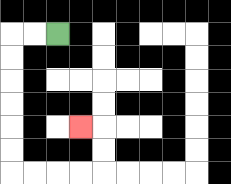{'start': '[2, 1]', 'end': '[3, 5]', 'path_directions': 'L,L,D,D,D,D,D,D,R,R,R,R,U,U,L', 'path_coordinates': '[[2, 1], [1, 1], [0, 1], [0, 2], [0, 3], [0, 4], [0, 5], [0, 6], [0, 7], [1, 7], [2, 7], [3, 7], [4, 7], [4, 6], [4, 5], [3, 5]]'}